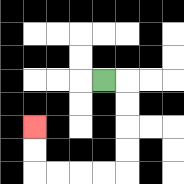{'start': '[4, 3]', 'end': '[1, 5]', 'path_directions': 'R,D,D,D,D,L,L,L,L,U,U', 'path_coordinates': '[[4, 3], [5, 3], [5, 4], [5, 5], [5, 6], [5, 7], [4, 7], [3, 7], [2, 7], [1, 7], [1, 6], [1, 5]]'}